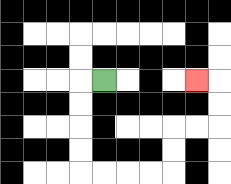{'start': '[4, 3]', 'end': '[8, 3]', 'path_directions': 'L,D,D,D,D,R,R,R,R,U,U,R,R,U,U,L', 'path_coordinates': '[[4, 3], [3, 3], [3, 4], [3, 5], [3, 6], [3, 7], [4, 7], [5, 7], [6, 7], [7, 7], [7, 6], [7, 5], [8, 5], [9, 5], [9, 4], [9, 3], [8, 3]]'}